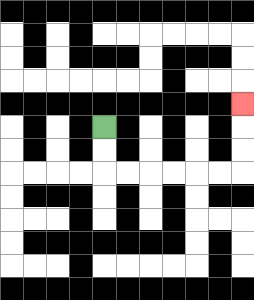{'start': '[4, 5]', 'end': '[10, 4]', 'path_directions': 'D,D,R,R,R,R,R,R,U,U,U', 'path_coordinates': '[[4, 5], [4, 6], [4, 7], [5, 7], [6, 7], [7, 7], [8, 7], [9, 7], [10, 7], [10, 6], [10, 5], [10, 4]]'}